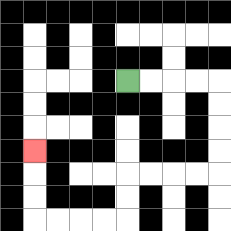{'start': '[5, 3]', 'end': '[1, 6]', 'path_directions': 'R,R,R,R,D,D,D,D,L,L,L,L,D,D,L,L,L,L,U,U,U', 'path_coordinates': '[[5, 3], [6, 3], [7, 3], [8, 3], [9, 3], [9, 4], [9, 5], [9, 6], [9, 7], [8, 7], [7, 7], [6, 7], [5, 7], [5, 8], [5, 9], [4, 9], [3, 9], [2, 9], [1, 9], [1, 8], [1, 7], [1, 6]]'}